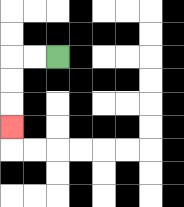{'start': '[2, 2]', 'end': '[0, 5]', 'path_directions': 'L,L,D,D,D', 'path_coordinates': '[[2, 2], [1, 2], [0, 2], [0, 3], [0, 4], [0, 5]]'}